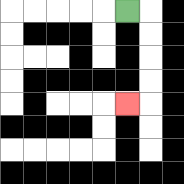{'start': '[5, 0]', 'end': '[5, 4]', 'path_directions': 'R,D,D,D,D,L', 'path_coordinates': '[[5, 0], [6, 0], [6, 1], [6, 2], [6, 3], [6, 4], [5, 4]]'}